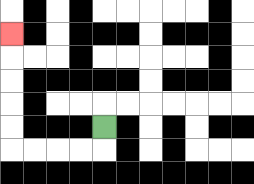{'start': '[4, 5]', 'end': '[0, 1]', 'path_directions': 'D,L,L,L,L,U,U,U,U,U', 'path_coordinates': '[[4, 5], [4, 6], [3, 6], [2, 6], [1, 6], [0, 6], [0, 5], [0, 4], [0, 3], [0, 2], [0, 1]]'}